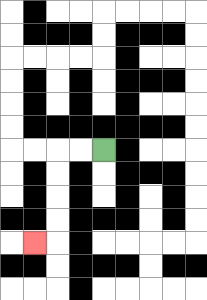{'start': '[4, 6]', 'end': '[1, 10]', 'path_directions': 'L,L,D,D,D,D,L', 'path_coordinates': '[[4, 6], [3, 6], [2, 6], [2, 7], [2, 8], [2, 9], [2, 10], [1, 10]]'}